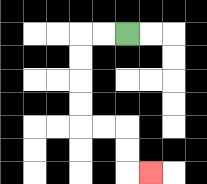{'start': '[5, 1]', 'end': '[6, 7]', 'path_directions': 'L,L,D,D,D,D,R,R,D,D,R', 'path_coordinates': '[[5, 1], [4, 1], [3, 1], [3, 2], [3, 3], [3, 4], [3, 5], [4, 5], [5, 5], [5, 6], [5, 7], [6, 7]]'}